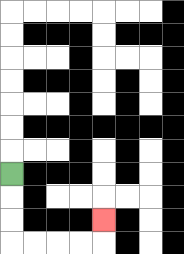{'start': '[0, 7]', 'end': '[4, 9]', 'path_directions': 'D,D,D,R,R,R,R,U', 'path_coordinates': '[[0, 7], [0, 8], [0, 9], [0, 10], [1, 10], [2, 10], [3, 10], [4, 10], [4, 9]]'}